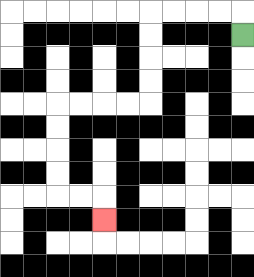{'start': '[10, 1]', 'end': '[4, 9]', 'path_directions': 'U,L,L,L,L,D,D,D,D,L,L,L,L,D,D,D,D,R,R,D', 'path_coordinates': '[[10, 1], [10, 0], [9, 0], [8, 0], [7, 0], [6, 0], [6, 1], [6, 2], [6, 3], [6, 4], [5, 4], [4, 4], [3, 4], [2, 4], [2, 5], [2, 6], [2, 7], [2, 8], [3, 8], [4, 8], [4, 9]]'}